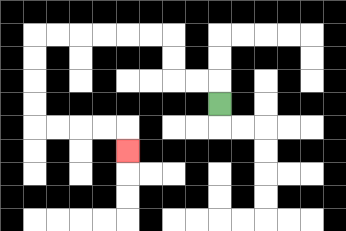{'start': '[9, 4]', 'end': '[5, 6]', 'path_directions': 'U,L,L,U,U,L,L,L,L,L,L,D,D,D,D,R,R,R,R,D', 'path_coordinates': '[[9, 4], [9, 3], [8, 3], [7, 3], [7, 2], [7, 1], [6, 1], [5, 1], [4, 1], [3, 1], [2, 1], [1, 1], [1, 2], [1, 3], [1, 4], [1, 5], [2, 5], [3, 5], [4, 5], [5, 5], [5, 6]]'}